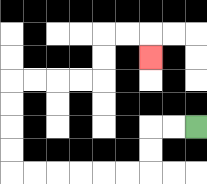{'start': '[8, 5]', 'end': '[6, 2]', 'path_directions': 'L,L,D,D,L,L,L,L,L,L,U,U,U,U,R,R,R,R,U,U,R,R,D', 'path_coordinates': '[[8, 5], [7, 5], [6, 5], [6, 6], [6, 7], [5, 7], [4, 7], [3, 7], [2, 7], [1, 7], [0, 7], [0, 6], [0, 5], [0, 4], [0, 3], [1, 3], [2, 3], [3, 3], [4, 3], [4, 2], [4, 1], [5, 1], [6, 1], [6, 2]]'}